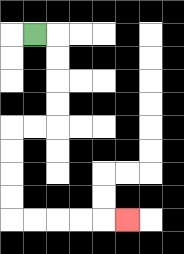{'start': '[1, 1]', 'end': '[5, 9]', 'path_directions': 'R,D,D,D,D,L,L,D,D,D,D,R,R,R,R,R', 'path_coordinates': '[[1, 1], [2, 1], [2, 2], [2, 3], [2, 4], [2, 5], [1, 5], [0, 5], [0, 6], [0, 7], [0, 8], [0, 9], [1, 9], [2, 9], [3, 9], [4, 9], [5, 9]]'}